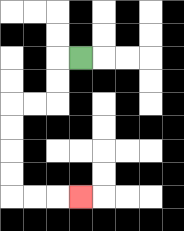{'start': '[3, 2]', 'end': '[3, 8]', 'path_directions': 'L,D,D,L,L,D,D,D,D,R,R,R', 'path_coordinates': '[[3, 2], [2, 2], [2, 3], [2, 4], [1, 4], [0, 4], [0, 5], [0, 6], [0, 7], [0, 8], [1, 8], [2, 8], [3, 8]]'}